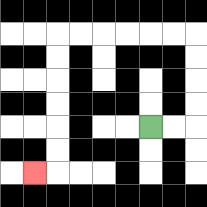{'start': '[6, 5]', 'end': '[1, 7]', 'path_directions': 'R,R,U,U,U,U,L,L,L,L,L,L,D,D,D,D,D,D,L', 'path_coordinates': '[[6, 5], [7, 5], [8, 5], [8, 4], [8, 3], [8, 2], [8, 1], [7, 1], [6, 1], [5, 1], [4, 1], [3, 1], [2, 1], [2, 2], [2, 3], [2, 4], [2, 5], [2, 6], [2, 7], [1, 7]]'}